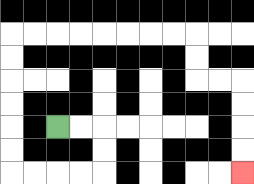{'start': '[2, 5]', 'end': '[10, 7]', 'path_directions': 'R,R,D,D,L,L,L,L,U,U,U,U,U,U,R,R,R,R,R,R,R,R,D,D,R,R,D,D,D,D', 'path_coordinates': '[[2, 5], [3, 5], [4, 5], [4, 6], [4, 7], [3, 7], [2, 7], [1, 7], [0, 7], [0, 6], [0, 5], [0, 4], [0, 3], [0, 2], [0, 1], [1, 1], [2, 1], [3, 1], [4, 1], [5, 1], [6, 1], [7, 1], [8, 1], [8, 2], [8, 3], [9, 3], [10, 3], [10, 4], [10, 5], [10, 6], [10, 7]]'}